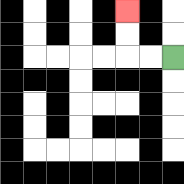{'start': '[7, 2]', 'end': '[5, 0]', 'path_directions': 'L,L,U,U', 'path_coordinates': '[[7, 2], [6, 2], [5, 2], [5, 1], [5, 0]]'}